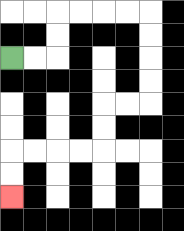{'start': '[0, 2]', 'end': '[0, 8]', 'path_directions': 'R,R,U,U,R,R,R,R,D,D,D,D,L,L,D,D,L,L,L,L,D,D', 'path_coordinates': '[[0, 2], [1, 2], [2, 2], [2, 1], [2, 0], [3, 0], [4, 0], [5, 0], [6, 0], [6, 1], [6, 2], [6, 3], [6, 4], [5, 4], [4, 4], [4, 5], [4, 6], [3, 6], [2, 6], [1, 6], [0, 6], [0, 7], [0, 8]]'}